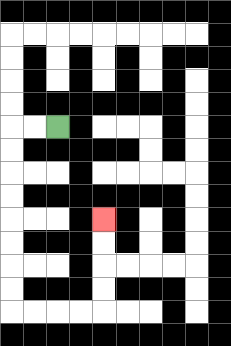{'start': '[2, 5]', 'end': '[4, 9]', 'path_directions': 'L,L,D,D,D,D,D,D,D,D,R,R,R,R,U,U,U,U', 'path_coordinates': '[[2, 5], [1, 5], [0, 5], [0, 6], [0, 7], [0, 8], [0, 9], [0, 10], [0, 11], [0, 12], [0, 13], [1, 13], [2, 13], [3, 13], [4, 13], [4, 12], [4, 11], [4, 10], [4, 9]]'}